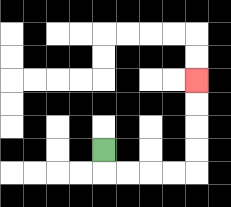{'start': '[4, 6]', 'end': '[8, 3]', 'path_directions': 'D,R,R,R,R,U,U,U,U', 'path_coordinates': '[[4, 6], [4, 7], [5, 7], [6, 7], [7, 7], [8, 7], [8, 6], [8, 5], [8, 4], [8, 3]]'}